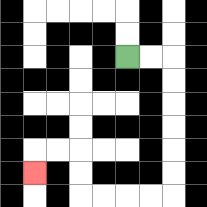{'start': '[5, 2]', 'end': '[1, 7]', 'path_directions': 'R,R,D,D,D,D,D,D,L,L,L,L,U,U,L,L,D', 'path_coordinates': '[[5, 2], [6, 2], [7, 2], [7, 3], [7, 4], [7, 5], [7, 6], [7, 7], [7, 8], [6, 8], [5, 8], [4, 8], [3, 8], [3, 7], [3, 6], [2, 6], [1, 6], [1, 7]]'}